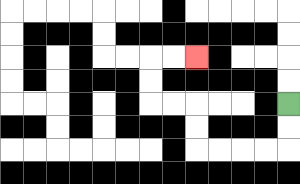{'start': '[12, 4]', 'end': '[8, 2]', 'path_directions': 'D,D,L,L,L,L,U,U,L,L,U,U,R,R', 'path_coordinates': '[[12, 4], [12, 5], [12, 6], [11, 6], [10, 6], [9, 6], [8, 6], [8, 5], [8, 4], [7, 4], [6, 4], [6, 3], [6, 2], [7, 2], [8, 2]]'}